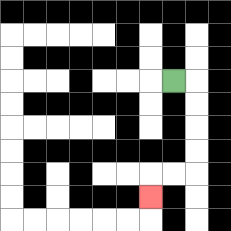{'start': '[7, 3]', 'end': '[6, 8]', 'path_directions': 'R,D,D,D,D,L,L,D', 'path_coordinates': '[[7, 3], [8, 3], [8, 4], [8, 5], [8, 6], [8, 7], [7, 7], [6, 7], [6, 8]]'}